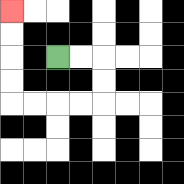{'start': '[2, 2]', 'end': '[0, 0]', 'path_directions': 'R,R,D,D,L,L,L,L,U,U,U,U', 'path_coordinates': '[[2, 2], [3, 2], [4, 2], [4, 3], [4, 4], [3, 4], [2, 4], [1, 4], [0, 4], [0, 3], [0, 2], [0, 1], [0, 0]]'}